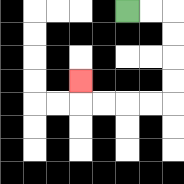{'start': '[5, 0]', 'end': '[3, 3]', 'path_directions': 'R,R,D,D,D,D,L,L,L,L,U', 'path_coordinates': '[[5, 0], [6, 0], [7, 0], [7, 1], [7, 2], [7, 3], [7, 4], [6, 4], [5, 4], [4, 4], [3, 4], [3, 3]]'}